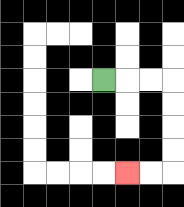{'start': '[4, 3]', 'end': '[5, 7]', 'path_directions': 'R,R,R,D,D,D,D,L,L', 'path_coordinates': '[[4, 3], [5, 3], [6, 3], [7, 3], [7, 4], [7, 5], [7, 6], [7, 7], [6, 7], [5, 7]]'}